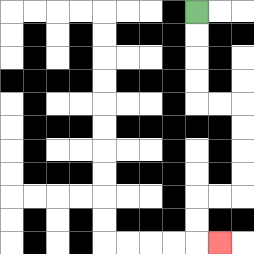{'start': '[8, 0]', 'end': '[9, 10]', 'path_directions': 'D,D,D,D,R,R,D,D,D,D,L,L,D,D,R', 'path_coordinates': '[[8, 0], [8, 1], [8, 2], [8, 3], [8, 4], [9, 4], [10, 4], [10, 5], [10, 6], [10, 7], [10, 8], [9, 8], [8, 8], [8, 9], [8, 10], [9, 10]]'}